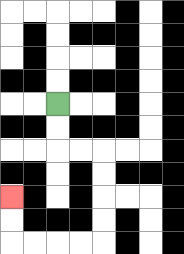{'start': '[2, 4]', 'end': '[0, 8]', 'path_directions': 'D,D,R,R,D,D,D,D,L,L,L,L,U,U', 'path_coordinates': '[[2, 4], [2, 5], [2, 6], [3, 6], [4, 6], [4, 7], [4, 8], [4, 9], [4, 10], [3, 10], [2, 10], [1, 10], [0, 10], [0, 9], [0, 8]]'}